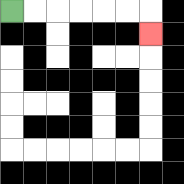{'start': '[0, 0]', 'end': '[6, 1]', 'path_directions': 'R,R,R,R,R,R,D', 'path_coordinates': '[[0, 0], [1, 0], [2, 0], [3, 0], [4, 0], [5, 0], [6, 0], [6, 1]]'}